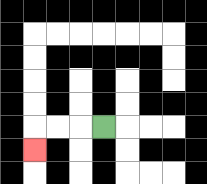{'start': '[4, 5]', 'end': '[1, 6]', 'path_directions': 'L,L,L,D', 'path_coordinates': '[[4, 5], [3, 5], [2, 5], [1, 5], [1, 6]]'}